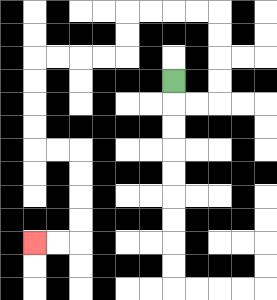{'start': '[7, 3]', 'end': '[1, 10]', 'path_directions': 'D,R,R,U,U,U,U,L,L,L,L,D,D,L,L,L,L,D,D,D,D,R,R,D,D,D,D,L,L', 'path_coordinates': '[[7, 3], [7, 4], [8, 4], [9, 4], [9, 3], [9, 2], [9, 1], [9, 0], [8, 0], [7, 0], [6, 0], [5, 0], [5, 1], [5, 2], [4, 2], [3, 2], [2, 2], [1, 2], [1, 3], [1, 4], [1, 5], [1, 6], [2, 6], [3, 6], [3, 7], [3, 8], [3, 9], [3, 10], [2, 10], [1, 10]]'}